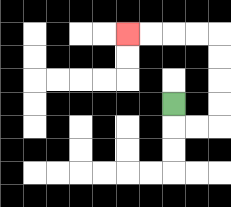{'start': '[7, 4]', 'end': '[5, 1]', 'path_directions': 'D,R,R,U,U,U,U,L,L,L,L', 'path_coordinates': '[[7, 4], [7, 5], [8, 5], [9, 5], [9, 4], [9, 3], [9, 2], [9, 1], [8, 1], [7, 1], [6, 1], [5, 1]]'}